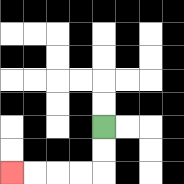{'start': '[4, 5]', 'end': '[0, 7]', 'path_directions': 'D,D,L,L,L,L', 'path_coordinates': '[[4, 5], [4, 6], [4, 7], [3, 7], [2, 7], [1, 7], [0, 7]]'}